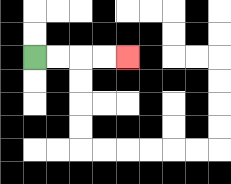{'start': '[1, 2]', 'end': '[5, 2]', 'path_directions': 'R,R,R,R', 'path_coordinates': '[[1, 2], [2, 2], [3, 2], [4, 2], [5, 2]]'}